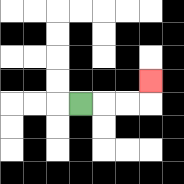{'start': '[3, 4]', 'end': '[6, 3]', 'path_directions': 'R,R,R,U', 'path_coordinates': '[[3, 4], [4, 4], [5, 4], [6, 4], [6, 3]]'}